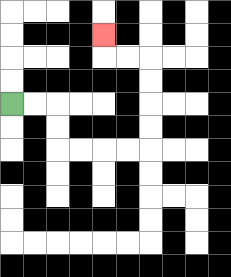{'start': '[0, 4]', 'end': '[4, 1]', 'path_directions': 'R,R,D,D,R,R,R,R,U,U,U,U,L,L,U', 'path_coordinates': '[[0, 4], [1, 4], [2, 4], [2, 5], [2, 6], [3, 6], [4, 6], [5, 6], [6, 6], [6, 5], [6, 4], [6, 3], [6, 2], [5, 2], [4, 2], [4, 1]]'}